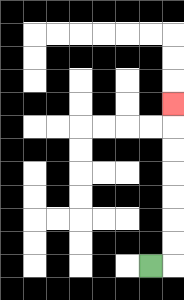{'start': '[6, 11]', 'end': '[7, 4]', 'path_directions': 'R,U,U,U,U,U,U,U', 'path_coordinates': '[[6, 11], [7, 11], [7, 10], [7, 9], [7, 8], [7, 7], [7, 6], [7, 5], [7, 4]]'}